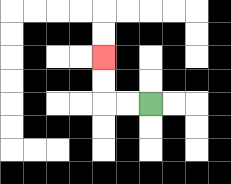{'start': '[6, 4]', 'end': '[4, 2]', 'path_directions': 'L,L,U,U', 'path_coordinates': '[[6, 4], [5, 4], [4, 4], [4, 3], [4, 2]]'}